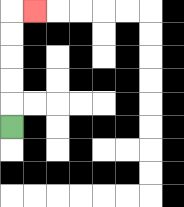{'start': '[0, 5]', 'end': '[1, 0]', 'path_directions': 'U,U,U,U,U,R', 'path_coordinates': '[[0, 5], [0, 4], [0, 3], [0, 2], [0, 1], [0, 0], [1, 0]]'}